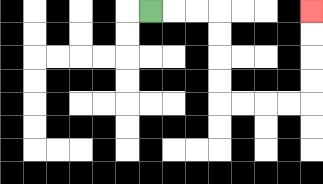{'start': '[6, 0]', 'end': '[13, 0]', 'path_directions': 'R,R,R,D,D,D,D,R,R,R,R,U,U,U,U', 'path_coordinates': '[[6, 0], [7, 0], [8, 0], [9, 0], [9, 1], [9, 2], [9, 3], [9, 4], [10, 4], [11, 4], [12, 4], [13, 4], [13, 3], [13, 2], [13, 1], [13, 0]]'}